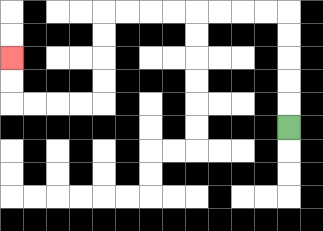{'start': '[12, 5]', 'end': '[0, 2]', 'path_directions': 'U,U,U,U,U,L,L,L,L,L,L,L,L,D,D,D,D,L,L,L,L,U,U', 'path_coordinates': '[[12, 5], [12, 4], [12, 3], [12, 2], [12, 1], [12, 0], [11, 0], [10, 0], [9, 0], [8, 0], [7, 0], [6, 0], [5, 0], [4, 0], [4, 1], [4, 2], [4, 3], [4, 4], [3, 4], [2, 4], [1, 4], [0, 4], [0, 3], [0, 2]]'}